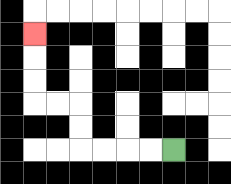{'start': '[7, 6]', 'end': '[1, 1]', 'path_directions': 'L,L,L,L,U,U,L,L,U,U,U', 'path_coordinates': '[[7, 6], [6, 6], [5, 6], [4, 6], [3, 6], [3, 5], [3, 4], [2, 4], [1, 4], [1, 3], [1, 2], [1, 1]]'}